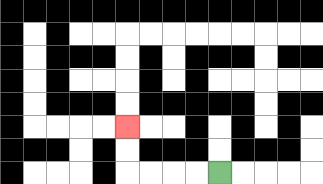{'start': '[9, 7]', 'end': '[5, 5]', 'path_directions': 'L,L,L,L,U,U', 'path_coordinates': '[[9, 7], [8, 7], [7, 7], [6, 7], [5, 7], [5, 6], [5, 5]]'}